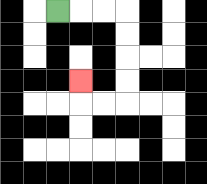{'start': '[2, 0]', 'end': '[3, 3]', 'path_directions': 'R,R,R,D,D,D,D,L,L,U', 'path_coordinates': '[[2, 0], [3, 0], [4, 0], [5, 0], [5, 1], [5, 2], [5, 3], [5, 4], [4, 4], [3, 4], [3, 3]]'}